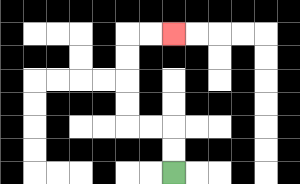{'start': '[7, 7]', 'end': '[7, 1]', 'path_directions': 'U,U,L,L,U,U,U,U,R,R', 'path_coordinates': '[[7, 7], [7, 6], [7, 5], [6, 5], [5, 5], [5, 4], [5, 3], [5, 2], [5, 1], [6, 1], [7, 1]]'}